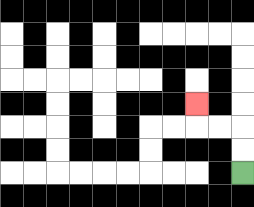{'start': '[10, 7]', 'end': '[8, 4]', 'path_directions': 'U,U,L,L,U', 'path_coordinates': '[[10, 7], [10, 6], [10, 5], [9, 5], [8, 5], [8, 4]]'}